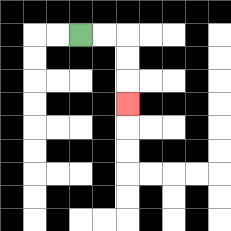{'start': '[3, 1]', 'end': '[5, 4]', 'path_directions': 'R,R,D,D,D', 'path_coordinates': '[[3, 1], [4, 1], [5, 1], [5, 2], [5, 3], [5, 4]]'}